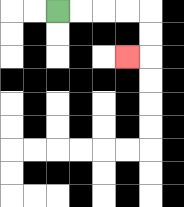{'start': '[2, 0]', 'end': '[5, 2]', 'path_directions': 'R,R,R,R,D,D,L', 'path_coordinates': '[[2, 0], [3, 0], [4, 0], [5, 0], [6, 0], [6, 1], [6, 2], [5, 2]]'}